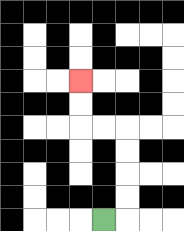{'start': '[4, 9]', 'end': '[3, 3]', 'path_directions': 'R,U,U,U,U,L,L,U,U', 'path_coordinates': '[[4, 9], [5, 9], [5, 8], [5, 7], [5, 6], [5, 5], [4, 5], [3, 5], [3, 4], [3, 3]]'}